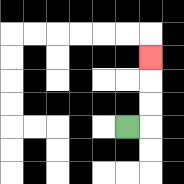{'start': '[5, 5]', 'end': '[6, 2]', 'path_directions': 'R,U,U,U', 'path_coordinates': '[[5, 5], [6, 5], [6, 4], [6, 3], [6, 2]]'}